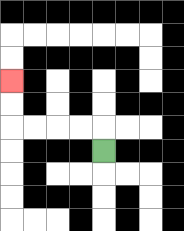{'start': '[4, 6]', 'end': '[0, 3]', 'path_directions': 'U,L,L,L,L,U,U', 'path_coordinates': '[[4, 6], [4, 5], [3, 5], [2, 5], [1, 5], [0, 5], [0, 4], [0, 3]]'}